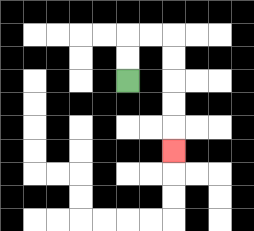{'start': '[5, 3]', 'end': '[7, 6]', 'path_directions': 'U,U,R,R,D,D,D,D,D', 'path_coordinates': '[[5, 3], [5, 2], [5, 1], [6, 1], [7, 1], [7, 2], [7, 3], [7, 4], [7, 5], [7, 6]]'}